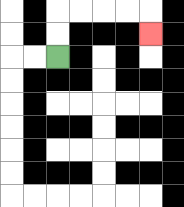{'start': '[2, 2]', 'end': '[6, 1]', 'path_directions': 'U,U,R,R,R,R,D', 'path_coordinates': '[[2, 2], [2, 1], [2, 0], [3, 0], [4, 0], [5, 0], [6, 0], [6, 1]]'}